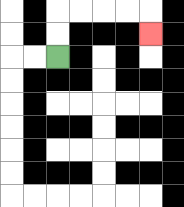{'start': '[2, 2]', 'end': '[6, 1]', 'path_directions': 'U,U,R,R,R,R,D', 'path_coordinates': '[[2, 2], [2, 1], [2, 0], [3, 0], [4, 0], [5, 0], [6, 0], [6, 1]]'}